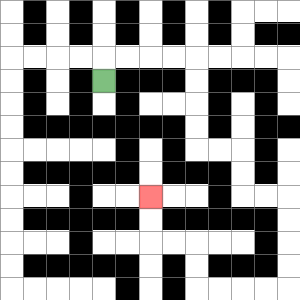{'start': '[4, 3]', 'end': '[6, 8]', 'path_directions': 'U,R,R,R,R,D,D,D,D,R,R,D,D,R,R,D,D,D,D,L,L,L,L,U,U,L,L,U,U', 'path_coordinates': '[[4, 3], [4, 2], [5, 2], [6, 2], [7, 2], [8, 2], [8, 3], [8, 4], [8, 5], [8, 6], [9, 6], [10, 6], [10, 7], [10, 8], [11, 8], [12, 8], [12, 9], [12, 10], [12, 11], [12, 12], [11, 12], [10, 12], [9, 12], [8, 12], [8, 11], [8, 10], [7, 10], [6, 10], [6, 9], [6, 8]]'}